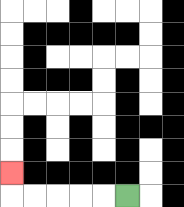{'start': '[5, 8]', 'end': '[0, 7]', 'path_directions': 'L,L,L,L,L,U', 'path_coordinates': '[[5, 8], [4, 8], [3, 8], [2, 8], [1, 8], [0, 8], [0, 7]]'}